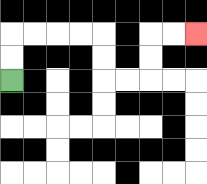{'start': '[0, 3]', 'end': '[8, 1]', 'path_directions': 'U,U,R,R,R,R,D,D,R,R,U,U,R,R', 'path_coordinates': '[[0, 3], [0, 2], [0, 1], [1, 1], [2, 1], [3, 1], [4, 1], [4, 2], [4, 3], [5, 3], [6, 3], [6, 2], [6, 1], [7, 1], [8, 1]]'}